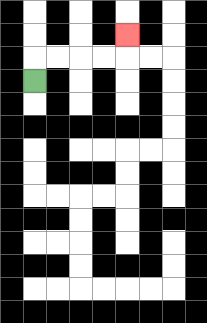{'start': '[1, 3]', 'end': '[5, 1]', 'path_directions': 'U,R,R,R,R,U', 'path_coordinates': '[[1, 3], [1, 2], [2, 2], [3, 2], [4, 2], [5, 2], [5, 1]]'}